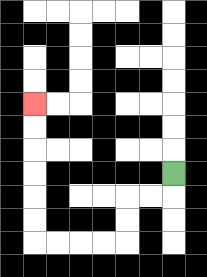{'start': '[7, 7]', 'end': '[1, 4]', 'path_directions': 'D,L,L,D,D,L,L,L,L,U,U,U,U,U,U', 'path_coordinates': '[[7, 7], [7, 8], [6, 8], [5, 8], [5, 9], [5, 10], [4, 10], [3, 10], [2, 10], [1, 10], [1, 9], [1, 8], [1, 7], [1, 6], [1, 5], [1, 4]]'}